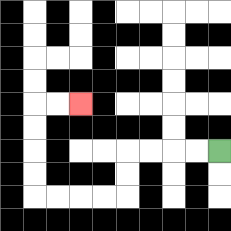{'start': '[9, 6]', 'end': '[3, 4]', 'path_directions': 'L,L,L,L,D,D,L,L,L,L,U,U,U,U,R,R', 'path_coordinates': '[[9, 6], [8, 6], [7, 6], [6, 6], [5, 6], [5, 7], [5, 8], [4, 8], [3, 8], [2, 8], [1, 8], [1, 7], [1, 6], [1, 5], [1, 4], [2, 4], [3, 4]]'}